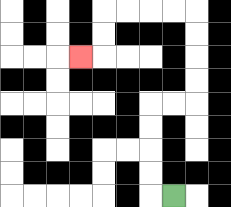{'start': '[7, 8]', 'end': '[3, 2]', 'path_directions': 'L,U,U,U,U,R,R,U,U,U,U,L,L,L,L,D,D,L', 'path_coordinates': '[[7, 8], [6, 8], [6, 7], [6, 6], [6, 5], [6, 4], [7, 4], [8, 4], [8, 3], [8, 2], [8, 1], [8, 0], [7, 0], [6, 0], [5, 0], [4, 0], [4, 1], [4, 2], [3, 2]]'}